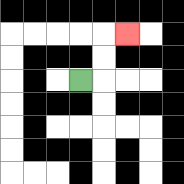{'start': '[3, 3]', 'end': '[5, 1]', 'path_directions': 'R,U,U,R', 'path_coordinates': '[[3, 3], [4, 3], [4, 2], [4, 1], [5, 1]]'}